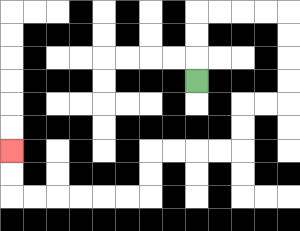{'start': '[8, 3]', 'end': '[0, 6]', 'path_directions': 'U,U,U,R,R,R,R,D,D,D,D,L,L,D,D,L,L,L,L,D,D,L,L,L,L,L,L,U,U', 'path_coordinates': '[[8, 3], [8, 2], [8, 1], [8, 0], [9, 0], [10, 0], [11, 0], [12, 0], [12, 1], [12, 2], [12, 3], [12, 4], [11, 4], [10, 4], [10, 5], [10, 6], [9, 6], [8, 6], [7, 6], [6, 6], [6, 7], [6, 8], [5, 8], [4, 8], [3, 8], [2, 8], [1, 8], [0, 8], [0, 7], [0, 6]]'}